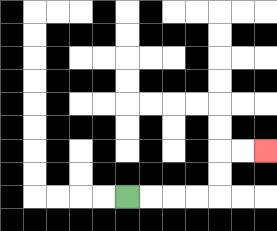{'start': '[5, 8]', 'end': '[11, 6]', 'path_directions': 'R,R,R,R,U,U,R,R', 'path_coordinates': '[[5, 8], [6, 8], [7, 8], [8, 8], [9, 8], [9, 7], [9, 6], [10, 6], [11, 6]]'}